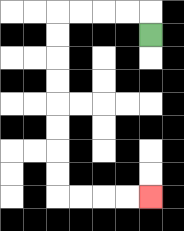{'start': '[6, 1]', 'end': '[6, 8]', 'path_directions': 'U,L,L,L,L,D,D,D,D,D,D,D,D,R,R,R,R', 'path_coordinates': '[[6, 1], [6, 0], [5, 0], [4, 0], [3, 0], [2, 0], [2, 1], [2, 2], [2, 3], [2, 4], [2, 5], [2, 6], [2, 7], [2, 8], [3, 8], [4, 8], [5, 8], [6, 8]]'}